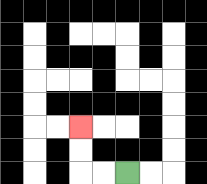{'start': '[5, 7]', 'end': '[3, 5]', 'path_directions': 'L,L,U,U', 'path_coordinates': '[[5, 7], [4, 7], [3, 7], [3, 6], [3, 5]]'}